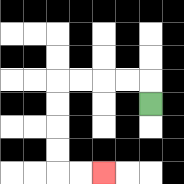{'start': '[6, 4]', 'end': '[4, 7]', 'path_directions': 'U,L,L,L,L,D,D,D,D,R,R', 'path_coordinates': '[[6, 4], [6, 3], [5, 3], [4, 3], [3, 3], [2, 3], [2, 4], [2, 5], [2, 6], [2, 7], [3, 7], [4, 7]]'}